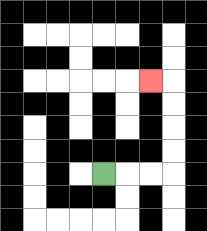{'start': '[4, 7]', 'end': '[6, 3]', 'path_directions': 'R,R,R,U,U,U,U,L', 'path_coordinates': '[[4, 7], [5, 7], [6, 7], [7, 7], [7, 6], [7, 5], [7, 4], [7, 3], [6, 3]]'}